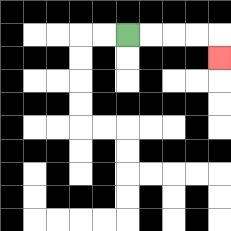{'start': '[5, 1]', 'end': '[9, 2]', 'path_directions': 'R,R,R,R,D', 'path_coordinates': '[[5, 1], [6, 1], [7, 1], [8, 1], [9, 1], [9, 2]]'}